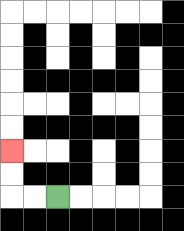{'start': '[2, 8]', 'end': '[0, 6]', 'path_directions': 'L,L,U,U', 'path_coordinates': '[[2, 8], [1, 8], [0, 8], [0, 7], [0, 6]]'}